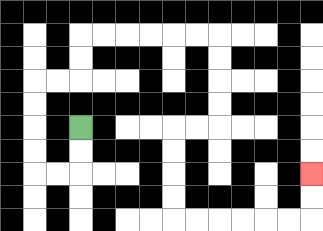{'start': '[3, 5]', 'end': '[13, 7]', 'path_directions': 'D,D,L,L,U,U,U,U,R,R,U,U,R,R,R,R,R,R,D,D,D,D,L,L,D,D,D,D,R,R,R,R,R,R,U,U', 'path_coordinates': '[[3, 5], [3, 6], [3, 7], [2, 7], [1, 7], [1, 6], [1, 5], [1, 4], [1, 3], [2, 3], [3, 3], [3, 2], [3, 1], [4, 1], [5, 1], [6, 1], [7, 1], [8, 1], [9, 1], [9, 2], [9, 3], [9, 4], [9, 5], [8, 5], [7, 5], [7, 6], [7, 7], [7, 8], [7, 9], [8, 9], [9, 9], [10, 9], [11, 9], [12, 9], [13, 9], [13, 8], [13, 7]]'}